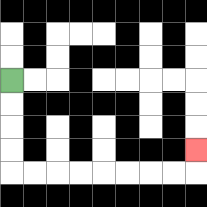{'start': '[0, 3]', 'end': '[8, 6]', 'path_directions': 'D,D,D,D,R,R,R,R,R,R,R,R,U', 'path_coordinates': '[[0, 3], [0, 4], [0, 5], [0, 6], [0, 7], [1, 7], [2, 7], [3, 7], [4, 7], [5, 7], [6, 7], [7, 7], [8, 7], [8, 6]]'}